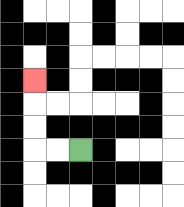{'start': '[3, 6]', 'end': '[1, 3]', 'path_directions': 'L,L,U,U,U', 'path_coordinates': '[[3, 6], [2, 6], [1, 6], [1, 5], [1, 4], [1, 3]]'}